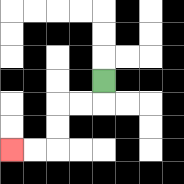{'start': '[4, 3]', 'end': '[0, 6]', 'path_directions': 'D,L,L,D,D,L,L', 'path_coordinates': '[[4, 3], [4, 4], [3, 4], [2, 4], [2, 5], [2, 6], [1, 6], [0, 6]]'}